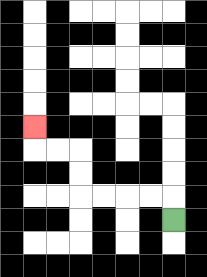{'start': '[7, 9]', 'end': '[1, 5]', 'path_directions': 'U,L,L,L,L,U,U,L,L,U', 'path_coordinates': '[[7, 9], [7, 8], [6, 8], [5, 8], [4, 8], [3, 8], [3, 7], [3, 6], [2, 6], [1, 6], [1, 5]]'}